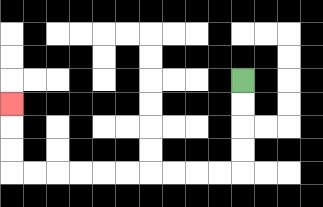{'start': '[10, 3]', 'end': '[0, 4]', 'path_directions': 'D,D,D,D,L,L,L,L,L,L,L,L,L,L,U,U,U', 'path_coordinates': '[[10, 3], [10, 4], [10, 5], [10, 6], [10, 7], [9, 7], [8, 7], [7, 7], [6, 7], [5, 7], [4, 7], [3, 7], [2, 7], [1, 7], [0, 7], [0, 6], [0, 5], [0, 4]]'}